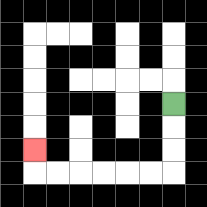{'start': '[7, 4]', 'end': '[1, 6]', 'path_directions': 'D,D,D,L,L,L,L,L,L,U', 'path_coordinates': '[[7, 4], [7, 5], [7, 6], [7, 7], [6, 7], [5, 7], [4, 7], [3, 7], [2, 7], [1, 7], [1, 6]]'}